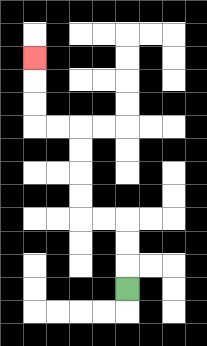{'start': '[5, 12]', 'end': '[1, 2]', 'path_directions': 'U,U,U,L,L,U,U,U,U,L,L,U,U,U', 'path_coordinates': '[[5, 12], [5, 11], [5, 10], [5, 9], [4, 9], [3, 9], [3, 8], [3, 7], [3, 6], [3, 5], [2, 5], [1, 5], [1, 4], [1, 3], [1, 2]]'}